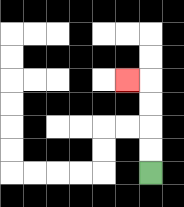{'start': '[6, 7]', 'end': '[5, 3]', 'path_directions': 'U,U,U,U,L', 'path_coordinates': '[[6, 7], [6, 6], [6, 5], [6, 4], [6, 3], [5, 3]]'}